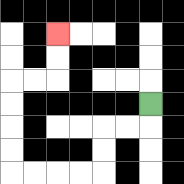{'start': '[6, 4]', 'end': '[2, 1]', 'path_directions': 'D,L,L,D,D,L,L,L,L,U,U,U,U,R,R,U,U', 'path_coordinates': '[[6, 4], [6, 5], [5, 5], [4, 5], [4, 6], [4, 7], [3, 7], [2, 7], [1, 7], [0, 7], [0, 6], [0, 5], [0, 4], [0, 3], [1, 3], [2, 3], [2, 2], [2, 1]]'}